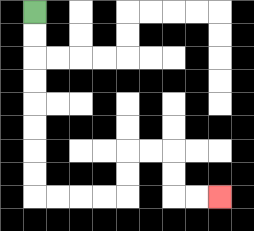{'start': '[1, 0]', 'end': '[9, 8]', 'path_directions': 'D,D,D,D,D,D,D,D,R,R,R,R,U,U,R,R,D,D,R,R', 'path_coordinates': '[[1, 0], [1, 1], [1, 2], [1, 3], [1, 4], [1, 5], [1, 6], [1, 7], [1, 8], [2, 8], [3, 8], [4, 8], [5, 8], [5, 7], [5, 6], [6, 6], [7, 6], [7, 7], [7, 8], [8, 8], [9, 8]]'}